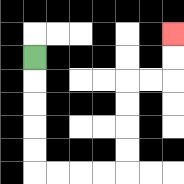{'start': '[1, 2]', 'end': '[7, 1]', 'path_directions': 'D,D,D,D,D,R,R,R,R,U,U,U,U,R,R,U,U', 'path_coordinates': '[[1, 2], [1, 3], [1, 4], [1, 5], [1, 6], [1, 7], [2, 7], [3, 7], [4, 7], [5, 7], [5, 6], [5, 5], [5, 4], [5, 3], [6, 3], [7, 3], [7, 2], [7, 1]]'}